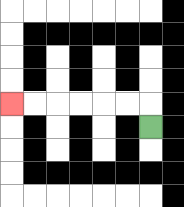{'start': '[6, 5]', 'end': '[0, 4]', 'path_directions': 'U,L,L,L,L,L,L', 'path_coordinates': '[[6, 5], [6, 4], [5, 4], [4, 4], [3, 4], [2, 4], [1, 4], [0, 4]]'}